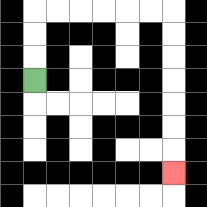{'start': '[1, 3]', 'end': '[7, 7]', 'path_directions': 'U,U,U,R,R,R,R,R,R,D,D,D,D,D,D,D', 'path_coordinates': '[[1, 3], [1, 2], [1, 1], [1, 0], [2, 0], [3, 0], [4, 0], [5, 0], [6, 0], [7, 0], [7, 1], [7, 2], [7, 3], [7, 4], [7, 5], [7, 6], [7, 7]]'}